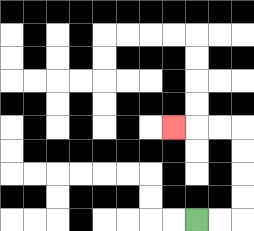{'start': '[8, 9]', 'end': '[7, 5]', 'path_directions': 'R,R,U,U,U,U,L,L,L', 'path_coordinates': '[[8, 9], [9, 9], [10, 9], [10, 8], [10, 7], [10, 6], [10, 5], [9, 5], [8, 5], [7, 5]]'}